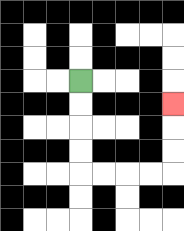{'start': '[3, 3]', 'end': '[7, 4]', 'path_directions': 'D,D,D,D,R,R,R,R,U,U,U', 'path_coordinates': '[[3, 3], [3, 4], [3, 5], [3, 6], [3, 7], [4, 7], [5, 7], [6, 7], [7, 7], [7, 6], [7, 5], [7, 4]]'}